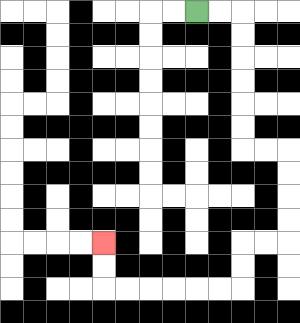{'start': '[8, 0]', 'end': '[4, 10]', 'path_directions': 'R,R,D,D,D,D,D,D,R,R,D,D,D,D,L,L,D,D,L,L,L,L,L,L,U,U', 'path_coordinates': '[[8, 0], [9, 0], [10, 0], [10, 1], [10, 2], [10, 3], [10, 4], [10, 5], [10, 6], [11, 6], [12, 6], [12, 7], [12, 8], [12, 9], [12, 10], [11, 10], [10, 10], [10, 11], [10, 12], [9, 12], [8, 12], [7, 12], [6, 12], [5, 12], [4, 12], [4, 11], [4, 10]]'}